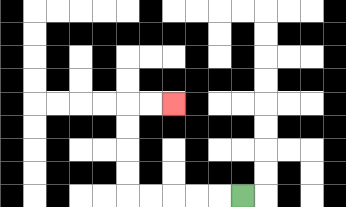{'start': '[10, 8]', 'end': '[7, 4]', 'path_directions': 'L,L,L,L,L,U,U,U,U,R,R', 'path_coordinates': '[[10, 8], [9, 8], [8, 8], [7, 8], [6, 8], [5, 8], [5, 7], [5, 6], [5, 5], [5, 4], [6, 4], [7, 4]]'}